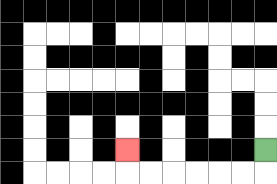{'start': '[11, 6]', 'end': '[5, 6]', 'path_directions': 'D,L,L,L,L,L,L,U', 'path_coordinates': '[[11, 6], [11, 7], [10, 7], [9, 7], [8, 7], [7, 7], [6, 7], [5, 7], [5, 6]]'}